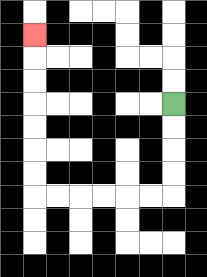{'start': '[7, 4]', 'end': '[1, 1]', 'path_directions': 'D,D,D,D,L,L,L,L,L,L,U,U,U,U,U,U,U', 'path_coordinates': '[[7, 4], [7, 5], [7, 6], [7, 7], [7, 8], [6, 8], [5, 8], [4, 8], [3, 8], [2, 8], [1, 8], [1, 7], [1, 6], [1, 5], [1, 4], [1, 3], [1, 2], [1, 1]]'}